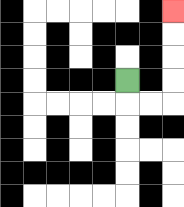{'start': '[5, 3]', 'end': '[7, 0]', 'path_directions': 'D,R,R,U,U,U,U', 'path_coordinates': '[[5, 3], [5, 4], [6, 4], [7, 4], [7, 3], [7, 2], [7, 1], [7, 0]]'}